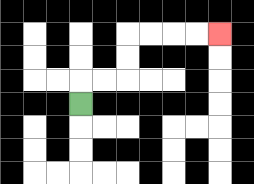{'start': '[3, 4]', 'end': '[9, 1]', 'path_directions': 'U,R,R,U,U,R,R,R,R', 'path_coordinates': '[[3, 4], [3, 3], [4, 3], [5, 3], [5, 2], [5, 1], [6, 1], [7, 1], [8, 1], [9, 1]]'}